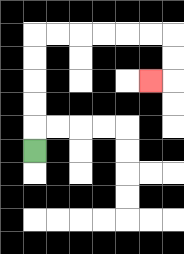{'start': '[1, 6]', 'end': '[6, 3]', 'path_directions': 'U,U,U,U,U,R,R,R,R,R,R,D,D,L', 'path_coordinates': '[[1, 6], [1, 5], [1, 4], [1, 3], [1, 2], [1, 1], [2, 1], [3, 1], [4, 1], [5, 1], [6, 1], [7, 1], [7, 2], [7, 3], [6, 3]]'}